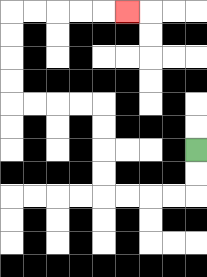{'start': '[8, 6]', 'end': '[5, 0]', 'path_directions': 'D,D,L,L,L,L,U,U,U,U,L,L,L,L,U,U,U,U,R,R,R,R,R', 'path_coordinates': '[[8, 6], [8, 7], [8, 8], [7, 8], [6, 8], [5, 8], [4, 8], [4, 7], [4, 6], [4, 5], [4, 4], [3, 4], [2, 4], [1, 4], [0, 4], [0, 3], [0, 2], [0, 1], [0, 0], [1, 0], [2, 0], [3, 0], [4, 0], [5, 0]]'}